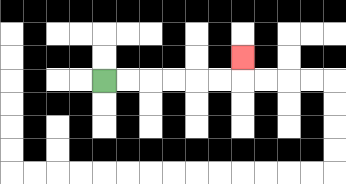{'start': '[4, 3]', 'end': '[10, 2]', 'path_directions': 'R,R,R,R,R,R,U', 'path_coordinates': '[[4, 3], [5, 3], [6, 3], [7, 3], [8, 3], [9, 3], [10, 3], [10, 2]]'}